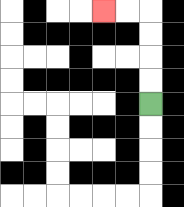{'start': '[6, 4]', 'end': '[4, 0]', 'path_directions': 'U,U,U,U,L,L', 'path_coordinates': '[[6, 4], [6, 3], [6, 2], [6, 1], [6, 0], [5, 0], [4, 0]]'}